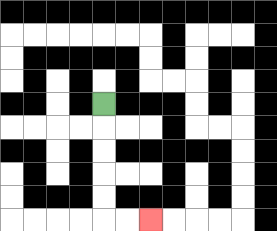{'start': '[4, 4]', 'end': '[6, 9]', 'path_directions': 'D,D,D,D,D,R,R', 'path_coordinates': '[[4, 4], [4, 5], [4, 6], [4, 7], [4, 8], [4, 9], [5, 9], [6, 9]]'}